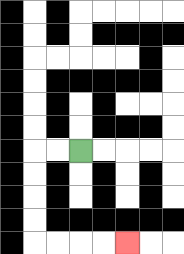{'start': '[3, 6]', 'end': '[5, 10]', 'path_directions': 'L,L,D,D,D,D,R,R,R,R', 'path_coordinates': '[[3, 6], [2, 6], [1, 6], [1, 7], [1, 8], [1, 9], [1, 10], [2, 10], [3, 10], [4, 10], [5, 10]]'}